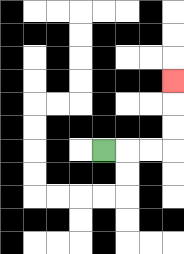{'start': '[4, 6]', 'end': '[7, 3]', 'path_directions': 'R,R,R,U,U,U', 'path_coordinates': '[[4, 6], [5, 6], [6, 6], [7, 6], [7, 5], [7, 4], [7, 3]]'}